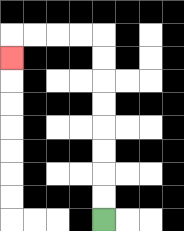{'start': '[4, 9]', 'end': '[0, 2]', 'path_directions': 'U,U,U,U,U,U,U,U,L,L,L,L,D', 'path_coordinates': '[[4, 9], [4, 8], [4, 7], [4, 6], [4, 5], [4, 4], [4, 3], [4, 2], [4, 1], [3, 1], [2, 1], [1, 1], [0, 1], [0, 2]]'}